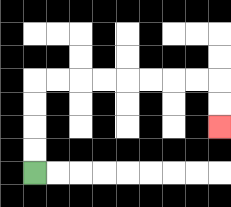{'start': '[1, 7]', 'end': '[9, 5]', 'path_directions': 'U,U,U,U,R,R,R,R,R,R,R,R,D,D', 'path_coordinates': '[[1, 7], [1, 6], [1, 5], [1, 4], [1, 3], [2, 3], [3, 3], [4, 3], [5, 3], [6, 3], [7, 3], [8, 3], [9, 3], [9, 4], [9, 5]]'}